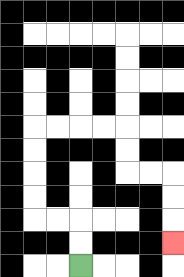{'start': '[3, 11]', 'end': '[7, 10]', 'path_directions': 'U,U,L,L,U,U,U,U,R,R,R,R,D,D,R,R,D,D,D', 'path_coordinates': '[[3, 11], [3, 10], [3, 9], [2, 9], [1, 9], [1, 8], [1, 7], [1, 6], [1, 5], [2, 5], [3, 5], [4, 5], [5, 5], [5, 6], [5, 7], [6, 7], [7, 7], [7, 8], [7, 9], [7, 10]]'}